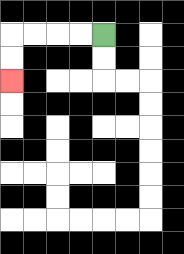{'start': '[4, 1]', 'end': '[0, 3]', 'path_directions': 'L,L,L,L,D,D', 'path_coordinates': '[[4, 1], [3, 1], [2, 1], [1, 1], [0, 1], [0, 2], [0, 3]]'}